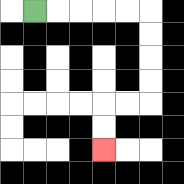{'start': '[1, 0]', 'end': '[4, 6]', 'path_directions': 'R,R,R,R,R,D,D,D,D,L,L,D,D', 'path_coordinates': '[[1, 0], [2, 0], [3, 0], [4, 0], [5, 0], [6, 0], [6, 1], [6, 2], [6, 3], [6, 4], [5, 4], [4, 4], [4, 5], [4, 6]]'}